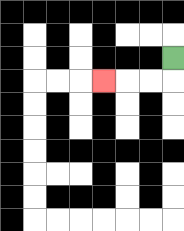{'start': '[7, 2]', 'end': '[4, 3]', 'path_directions': 'D,L,L,L', 'path_coordinates': '[[7, 2], [7, 3], [6, 3], [5, 3], [4, 3]]'}